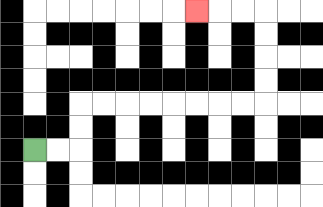{'start': '[1, 6]', 'end': '[8, 0]', 'path_directions': 'R,R,U,U,R,R,R,R,R,R,R,R,U,U,U,U,L,L,L', 'path_coordinates': '[[1, 6], [2, 6], [3, 6], [3, 5], [3, 4], [4, 4], [5, 4], [6, 4], [7, 4], [8, 4], [9, 4], [10, 4], [11, 4], [11, 3], [11, 2], [11, 1], [11, 0], [10, 0], [9, 0], [8, 0]]'}